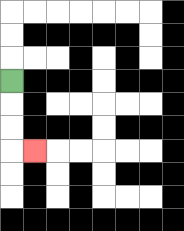{'start': '[0, 3]', 'end': '[1, 6]', 'path_directions': 'D,D,D,R', 'path_coordinates': '[[0, 3], [0, 4], [0, 5], [0, 6], [1, 6]]'}